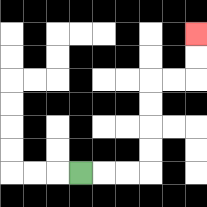{'start': '[3, 7]', 'end': '[8, 1]', 'path_directions': 'R,R,R,U,U,U,U,R,R,U,U', 'path_coordinates': '[[3, 7], [4, 7], [5, 7], [6, 7], [6, 6], [6, 5], [6, 4], [6, 3], [7, 3], [8, 3], [8, 2], [8, 1]]'}